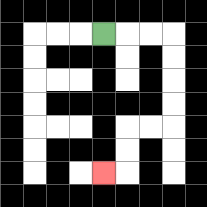{'start': '[4, 1]', 'end': '[4, 7]', 'path_directions': 'R,R,R,D,D,D,D,L,L,D,D,L', 'path_coordinates': '[[4, 1], [5, 1], [6, 1], [7, 1], [7, 2], [7, 3], [7, 4], [7, 5], [6, 5], [5, 5], [5, 6], [5, 7], [4, 7]]'}